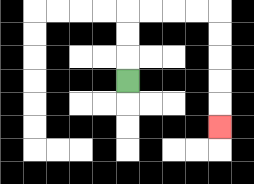{'start': '[5, 3]', 'end': '[9, 5]', 'path_directions': 'U,U,U,R,R,R,R,D,D,D,D,D', 'path_coordinates': '[[5, 3], [5, 2], [5, 1], [5, 0], [6, 0], [7, 0], [8, 0], [9, 0], [9, 1], [9, 2], [9, 3], [9, 4], [9, 5]]'}